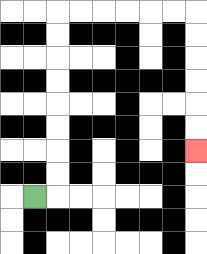{'start': '[1, 8]', 'end': '[8, 6]', 'path_directions': 'R,U,U,U,U,U,U,U,U,R,R,R,R,R,R,D,D,D,D,D,D', 'path_coordinates': '[[1, 8], [2, 8], [2, 7], [2, 6], [2, 5], [2, 4], [2, 3], [2, 2], [2, 1], [2, 0], [3, 0], [4, 0], [5, 0], [6, 0], [7, 0], [8, 0], [8, 1], [8, 2], [8, 3], [8, 4], [8, 5], [8, 6]]'}